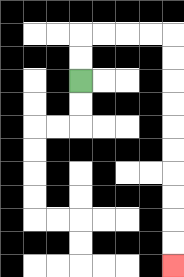{'start': '[3, 3]', 'end': '[7, 11]', 'path_directions': 'U,U,R,R,R,R,D,D,D,D,D,D,D,D,D,D', 'path_coordinates': '[[3, 3], [3, 2], [3, 1], [4, 1], [5, 1], [6, 1], [7, 1], [7, 2], [7, 3], [7, 4], [7, 5], [7, 6], [7, 7], [7, 8], [7, 9], [7, 10], [7, 11]]'}